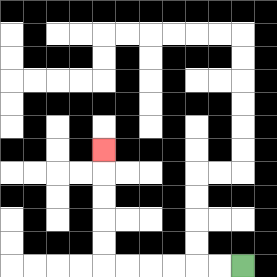{'start': '[10, 11]', 'end': '[4, 6]', 'path_directions': 'L,L,L,L,L,L,U,U,U,U,U', 'path_coordinates': '[[10, 11], [9, 11], [8, 11], [7, 11], [6, 11], [5, 11], [4, 11], [4, 10], [4, 9], [4, 8], [4, 7], [4, 6]]'}